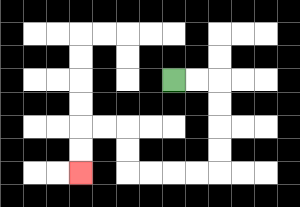{'start': '[7, 3]', 'end': '[3, 7]', 'path_directions': 'R,R,D,D,D,D,L,L,L,L,U,U,L,L,D,D', 'path_coordinates': '[[7, 3], [8, 3], [9, 3], [9, 4], [9, 5], [9, 6], [9, 7], [8, 7], [7, 7], [6, 7], [5, 7], [5, 6], [5, 5], [4, 5], [3, 5], [3, 6], [3, 7]]'}